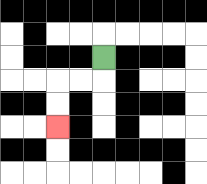{'start': '[4, 2]', 'end': '[2, 5]', 'path_directions': 'D,L,L,D,D', 'path_coordinates': '[[4, 2], [4, 3], [3, 3], [2, 3], [2, 4], [2, 5]]'}